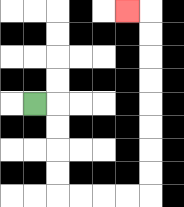{'start': '[1, 4]', 'end': '[5, 0]', 'path_directions': 'R,D,D,D,D,R,R,R,R,U,U,U,U,U,U,U,U,L', 'path_coordinates': '[[1, 4], [2, 4], [2, 5], [2, 6], [2, 7], [2, 8], [3, 8], [4, 8], [5, 8], [6, 8], [6, 7], [6, 6], [6, 5], [6, 4], [6, 3], [6, 2], [6, 1], [6, 0], [5, 0]]'}